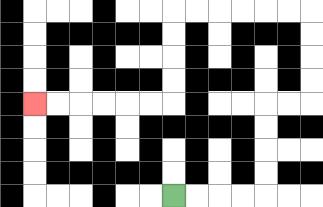{'start': '[7, 8]', 'end': '[1, 4]', 'path_directions': 'R,R,R,R,U,U,U,U,R,R,U,U,U,U,L,L,L,L,L,L,D,D,D,D,L,L,L,L,L,L', 'path_coordinates': '[[7, 8], [8, 8], [9, 8], [10, 8], [11, 8], [11, 7], [11, 6], [11, 5], [11, 4], [12, 4], [13, 4], [13, 3], [13, 2], [13, 1], [13, 0], [12, 0], [11, 0], [10, 0], [9, 0], [8, 0], [7, 0], [7, 1], [7, 2], [7, 3], [7, 4], [6, 4], [5, 4], [4, 4], [3, 4], [2, 4], [1, 4]]'}